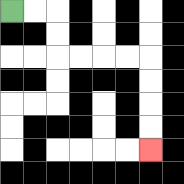{'start': '[0, 0]', 'end': '[6, 6]', 'path_directions': 'R,R,D,D,R,R,R,R,D,D,D,D', 'path_coordinates': '[[0, 0], [1, 0], [2, 0], [2, 1], [2, 2], [3, 2], [4, 2], [5, 2], [6, 2], [6, 3], [6, 4], [6, 5], [6, 6]]'}